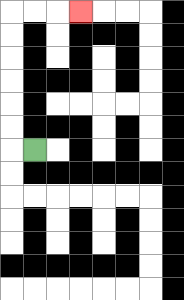{'start': '[1, 6]', 'end': '[3, 0]', 'path_directions': 'L,U,U,U,U,U,U,R,R,R', 'path_coordinates': '[[1, 6], [0, 6], [0, 5], [0, 4], [0, 3], [0, 2], [0, 1], [0, 0], [1, 0], [2, 0], [3, 0]]'}